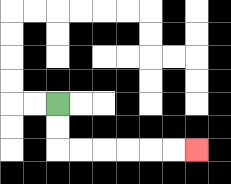{'start': '[2, 4]', 'end': '[8, 6]', 'path_directions': 'D,D,R,R,R,R,R,R', 'path_coordinates': '[[2, 4], [2, 5], [2, 6], [3, 6], [4, 6], [5, 6], [6, 6], [7, 6], [8, 6]]'}